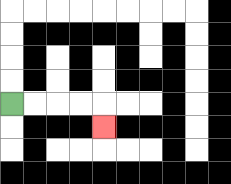{'start': '[0, 4]', 'end': '[4, 5]', 'path_directions': 'R,R,R,R,D', 'path_coordinates': '[[0, 4], [1, 4], [2, 4], [3, 4], [4, 4], [4, 5]]'}